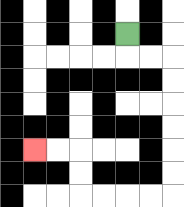{'start': '[5, 1]', 'end': '[1, 6]', 'path_directions': 'D,R,R,D,D,D,D,D,D,L,L,L,L,U,U,L,L', 'path_coordinates': '[[5, 1], [5, 2], [6, 2], [7, 2], [7, 3], [7, 4], [7, 5], [7, 6], [7, 7], [7, 8], [6, 8], [5, 8], [4, 8], [3, 8], [3, 7], [3, 6], [2, 6], [1, 6]]'}